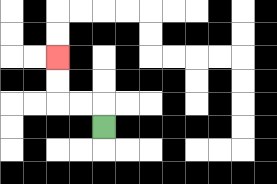{'start': '[4, 5]', 'end': '[2, 2]', 'path_directions': 'U,L,L,U,U', 'path_coordinates': '[[4, 5], [4, 4], [3, 4], [2, 4], [2, 3], [2, 2]]'}